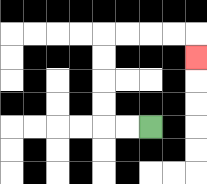{'start': '[6, 5]', 'end': '[8, 2]', 'path_directions': 'L,L,U,U,U,U,R,R,R,R,D', 'path_coordinates': '[[6, 5], [5, 5], [4, 5], [4, 4], [4, 3], [4, 2], [4, 1], [5, 1], [6, 1], [7, 1], [8, 1], [8, 2]]'}